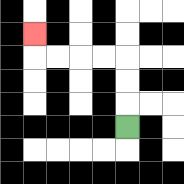{'start': '[5, 5]', 'end': '[1, 1]', 'path_directions': 'U,U,U,L,L,L,L,U', 'path_coordinates': '[[5, 5], [5, 4], [5, 3], [5, 2], [4, 2], [3, 2], [2, 2], [1, 2], [1, 1]]'}